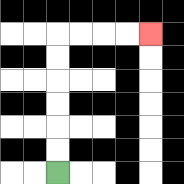{'start': '[2, 7]', 'end': '[6, 1]', 'path_directions': 'U,U,U,U,U,U,R,R,R,R', 'path_coordinates': '[[2, 7], [2, 6], [2, 5], [2, 4], [2, 3], [2, 2], [2, 1], [3, 1], [4, 1], [5, 1], [6, 1]]'}